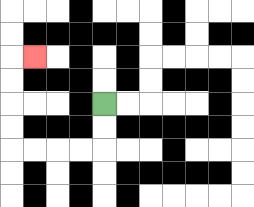{'start': '[4, 4]', 'end': '[1, 2]', 'path_directions': 'D,D,L,L,L,L,U,U,U,U,R', 'path_coordinates': '[[4, 4], [4, 5], [4, 6], [3, 6], [2, 6], [1, 6], [0, 6], [0, 5], [0, 4], [0, 3], [0, 2], [1, 2]]'}